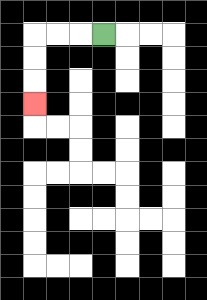{'start': '[4, 1]', 'end': '[1, 4]', 'path_directions': 'L,L,L,D,D,D', 'path_coordinates': '[[4, 1], [3, 1], [2, 1], [1, 1], [1, 2], [1, 3], [1, 4]]'}